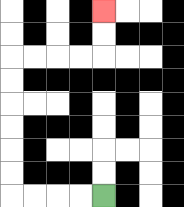{'start': '[4, 8]', 'end': '[4, 0]', 'path_directions': 'L,L,L,L,U,U,U,U,U,U,R,R,R,R,U,U', 'path_coordinates': '[[4, 8], [3, 8], [2, 8], [1, 8], [0, 8], [0, 7], [0, 6], [0, 5], [0, 4], [0, 3], [0, 2], [1, 2], [2, 2], [3, 2], [4, 2], [4, 1], [4, 0]]'}